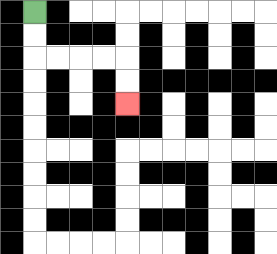{'start': '[1, 0]', 'end': '[5, 4]', 'path_directions': 'D,D,R,R,R,R,D,D', 'path_coordinates': '[[1, 0], [1, 1], [1, 2], [2, 2], [3, 2], [4, 2], [5, 2], [5, 3], [5, 4]]'}